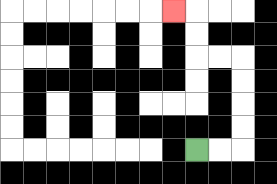{'start': '[8, 6]', 'end': '[7, 0]', 'path_directions': 'R,R,U,U,U,U,L,L,U,U,L', 'path_coordinates': '[[8, 6], [9, 6], [10, 6], [10, 5], [10, 4], [10, 3], [10, 2], [9, 2], [8, 2], [8, 1], [8, 0], [7, 0]]'}